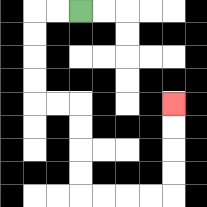{'start': '[3, 0]', 'end': '[7, 4]', 'path_directions': 'L,L,D,D,D,D,R,R,D,D,D,D,R,R,R,R,U,U,U,U', 'path_coordinates': '[[3, 0], [2, 0], [1, 0], [1, 1], [1, 2], [1, 3], [1, 4], [2, 4], [3, 4], [3, 5], [3, 6], [3, 7], [3, 8], [4, 8], [5, 8], [6, 8], [7, 8], [7, 7], [7, 6], [7, 5], [7, 4]]'}